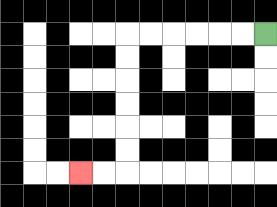{'start': '[11, 1]', 'end': '[3, 7]', 'path_directions': 'L,L,L,L,L,L,D,D,D,D,D,D,L,L', 'path_coordinates': '[[11, 1], [10, 1], [9, 1], [8, 1], [7, 1], [6, 1], [5, 1], [5, 2], [5, 3], [5, 4], [5, 5], [5, 6], [5, 7], [4, 7], [3, 7]]'}